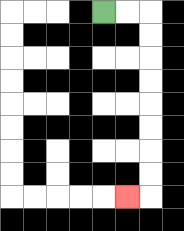{'start': '[4, 0]', 'end': '[5, 8]', 'path_directions': 'R,R,D,D,D,D,D,D,D,D,L', 'path_coordinates': '[[4, 0], [5, 0], [6, 0], [6, 1], [6, 2], [6, 3], [6, 4], [6, 5], [6, 6], [6, 7], [6, 8], [5, 8]]'}